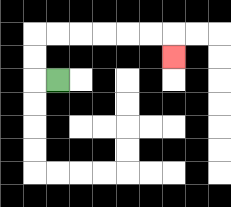{'start': '[2, 3]', 'end': '[7, 2]', 'path_directions': 'L,U,U,R,R,R,R,R,R,D', 'path_coordinates': '[[2, 3], [1, 3], [1, 2], [1, 1], [2, 1], [3, 1], [4, 1], [5, 1], [6, 1], [7, 1], [7, 2]]'}